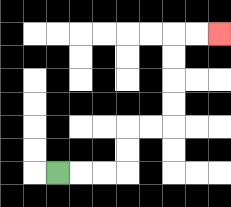{'start': '[2, 7]', 'end': '[9, 1]', 'path_directions': 'R,R,R,U,U,R,R,U,U,U,U,R,R', 'path_coordinates': '[[2, 7], [3, 7], [4, 7], [5, 7], [5, 6], [5, 5], [6, 5], [7, 5], [7, 4], [7, 3], [7, 2], [7, 1], [8, 1], [9, 1]]'}